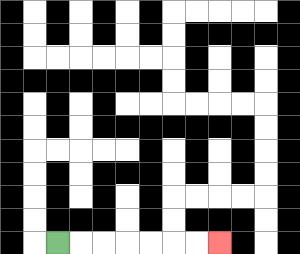{'start': '[2, 10]', 'end': '[9, 10]', 'path_directions': 'R,R,R,R,R,R,R', 'path_coordinates': '[[2, 10], [3, 10], [4, 10], [5, 10], [6, 10], [7, 10], [8, 10], [9, 10]]'}